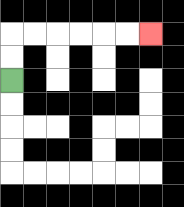{'start': '[0, 3]', 'end': '[6, 1]', 'path_directions': 'U,U,R,R,R,R,R,R', 'path_coordinates': '[[0, 3], [0, 2], [0, 1], [1, 1], [2, 1], [3, 1], [4, 1], [5, 1], [6, 1]]'}